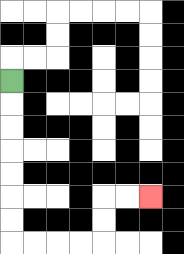{'start': '[0, 3]', 'end': '[6, 8]', 'path_directions': 'D,D,D,D,D,D,D,R,R,R,R,U,U,R,R', 'path_coordinates': '[[0, 3], [0, 4], [0, 5], [0, 6], [0, 7], [0, 8], [0, 9], [0, 10], [1, 10], [2, 10], [3, 10], [4, 10], [4, 9], [4, 8], [5, 8], [6, 8]]'}